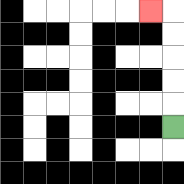{'start': '[7, 5]', 'end': '[6, 0]', 'path_directions': 'U,U,U,U,U,L', 'path_coordinates': '[[7, 5], [7, 4], [7, 3], [7, 2], [7, 1], [7, 0], [6, 0]]'}